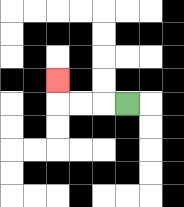{'start': '[5, 4]', 'end': '[2, 3]', 'path_directions': 'L,L,L,U', 'path_coordinates': '[[5, 4], [4, 4], [3, 4], [2, 4], [2, 3]]'}